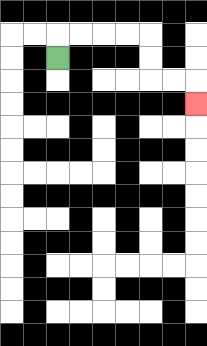{'start': '[2, 2]', 'end': '[8, 4]', 'path_directions': 'U,R,R,R,R,D,D,R,R,D', 'path_coordinates': '[[2, 2], [2, 1], [3, 1], [4, 1], [5, 1], [6, 1], [6, 2], [6, 3], [7, 3], [8, 3], [8, 4]]'}